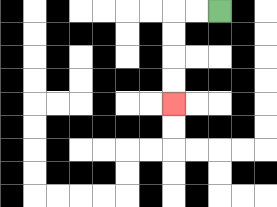{'start': '[9, 0]', 'end': '[7, 4]', 'path_directions': 'L,L,D,D,D,D', 'path_coordinates': '[[9, 0], [8, 0], [7, 0], [7, 1], [7, 2], [7, 3], [7, 4]]'}